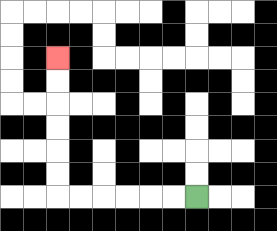{'start': '[8, 8]', 'end': '[2, 2]', 'path_directions': 'L,L,L,L,L,L,U,U,U,U,U,U', 'path_coordinates': '[[8, 8], [7, 8], [6, 8], [5, 8], [4, 8], [3, 8], [2, 8], [2, 7], [2, 6], [2, 5], [2, 4], [2, 3], [2, 2]]'}